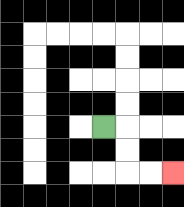{'start': '[4, 5]', 'end': '[7, 7]', 'path_directions': 'R,D,D,R,R', 'path_coordinates': '[[4, 5], [5, 5], [5, 6], [5, 7], [6, 7], [7, 7]]'}